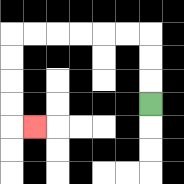{'start': '[6, 4]', 'end': '[1, 5]', 'path_directions': 'U,U,U,L,L,L,L,L,L,D,D,D,D,R', 'path_coordinates': '[[6, 4], [6, 3], [6, 2], [6, 1], [5, 1], [4, 1], [3, 1], [2, 1], [1, 1], [0, 1], [0, 2], [0, 3], [0, 4], [0, 5], [1, 5]]'}